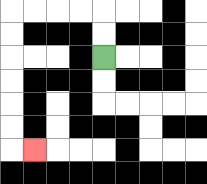{'start': '[4, 2]', 'end': '[1, 6]', 'path_directions': 'U,U,L,L,L,L,D,D,D,D,D,D,R', 'path_coordinates': '[[4, 2], [4, 1], [4, 0], [3, 0], [2, 0], [1, 0], [0, 0], [0, 1], [0, 2], [0, 3], [0, 4], [0, 5], [0, 6], [1, 6]]'}